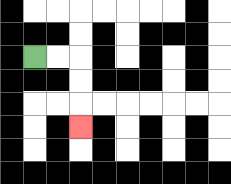{'start': '[1, 2]', 'end': '[3, 5]', 'path_directions': 'R,R,D,D,D', 'path_coordinates': '[[1, 2], [2, 2], [3, 2], [3, 3], [3, 4], [3, 5]]'}